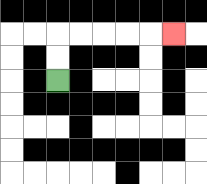{'start': '[2, 3]', 'end': '[7, 1]', 'path_directions': 'U,U,R,R,R,R,R', 'path_coordinates': '[[2, 3], [2, 2], [2, 1], [3, 1], [4, 1], [5, 1], [6, 1], [7, 1]]'}